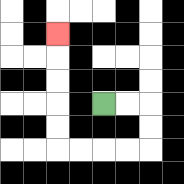{'start': '[4, 4]', 'end': '[2, 1]', 'path_directions': 'R,R,D,D,L,L,L,L,U,U,U,U,U', 'path_coordinates': '[[4, 4], [5, 4], [6, 4], [6, 5], [6, 6], [5, 6], [4, 6], [3, 6], [2, 6], [2, 5], [2, 4], [2, 3], [2, 2], [2, 1]]'}